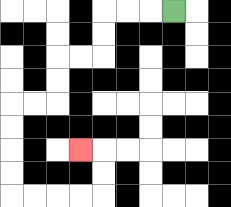{'start': '[7, 0]', 'end': '[3, 6]', 'path_directions': 'L,L,L,D,D,L,L,D,D,L,L,D,D,D,D,R,R,R,R,U,U,L', 'path_coordinates': '[[7, 0], [6, 0], [5, 0], [4, 0], [4, 1], [4, 2], [3, 2], [2, 2], [2, 3], [2, 4], [1, 4], [0, 4], [0, 5], [0, 6], [0, 7], [0, 8], [1, 8], [2, 8], [3, 8], [4, 8], [4, 7], [4, 6], [3, 6]]'}